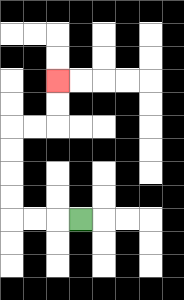{'start': '[3, 9]', 'end': '[2, 3]', 'path_directions': 'L,L,L,U,U,U,U,R,R,U,U', 'path_coordinates': '[[3, 9], [2, 9], [1, 9], [0, 9], [0, 8], [0, 7], [0, 6], [0, 5], [1, 5], [2, 5], [2, 4], [2, 3]]'}